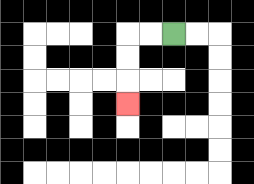{'start': '[7, 1]', 'end': '[5, 4]', 'path_directions': 'L,L,D,D,D', 'path_coordinates': '[[7, 1], [6, 1], [5, 1], [5, 2], [5, 3], [5, 4]]'}